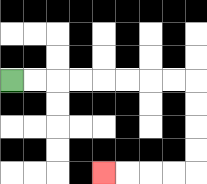{'start': '[0, 3]', 'end': '[4, 7]', 'path_directions': 'R,R,R,R,R,R,R,R,D,D,D,D,L,L,L,L', 'path_coordinates': '[[0, 3], [1, 3], [2, 3], [3, 3], [4, 3], [5, 3], [6, 3], [7, 3], [8, 3], [8, 4], [8, 5], [8, 6], [8, 7], [7, 7], [6, 7], [5, 7], [4, 7]]'}